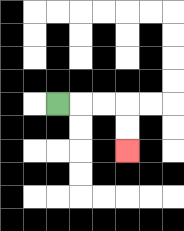{'start': '[2, 4]', 'end': '[5, 6]', 'path_directions': 'R,R,R,D,D', 'path_coordinates': '[[2, 4], [3, 4], [4, 4], [5, 4], [5, 5], [5, 6]]'}